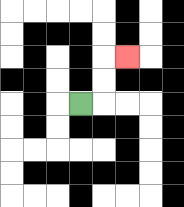{'start': '[3, 4]', 'end': '[5, 2]', 'path_directions': 'R,U,U,R', 'path_coordinates': '[[3, 4], [4, 4], [4, 3], [4, 2], [5, 2]]'}